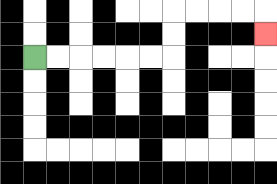{'start': '[1, 2]', 'end': '[11, 1]', 'path_directions': 'R,R,R,R,R,R,U,U,R,R,R,R,D', 'path_coordinates': '[[1, 2], [2, 2], [3, 2], [4, 2], [5, 2], [6, 2], [7, 2], [7, 1], [7, 0], [8, 0], [9, 0], [10, 0], [11, 0], [11, 1]]'}